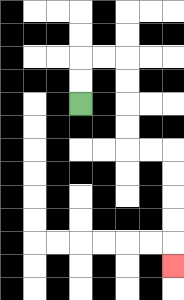{'start': '[3, 4]', 'end': '[7, 11]', 'path_directions': 'U,U,R,R,D,D,D,D,R,R,D,D,D,D,D', 'path_coordinates': '[[3, 4], [3, 3], [3, 2], [4, 2], [5, 2], [5, 3], [5, 4], [5, 5], [5, 6], [6, 6], [7, 6], [7, 7], [7, 8], [7, 9], [7, 10], [7, 11]]'}